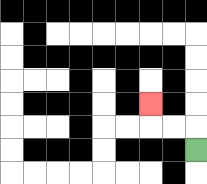{'start': '[8, 6]', 'end': '[6, 4]', 'path_directions': 'U,L,L,U', 'path_coordinates': '[[8, 6], [8, 5], [7, 5], [6, 5], [6, 4]]'}